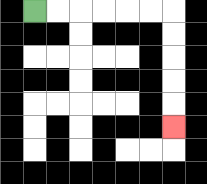{'start': '[1, 0]', 'end': '[7, 5]', 'path_directions': 'R,R,R,R,R,R,D,D,D,D,D', 'path_coordinates': '[[1, 0], [2, 0], [3, 0], [4, 0], [5, 0], [6, 0], [7, 0], [7, 1], [7, 2], [7, 3], [7, 4], [7, 5]]'}